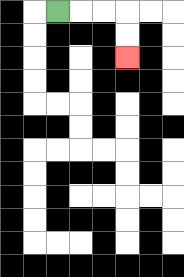{'start': '[2, 0]', 'end': '[5, 2]', 'path_directions': 'R,R,R,D,D', 'path_coordinates': '[[2, 0], [3, 0], [4, 0], [5, 0], [5, 1], [5, 2]]'}